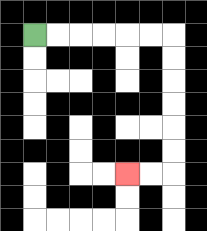{'start': '[1, 1]', 'end': '[5, 7]', 'path_directions': 'R,R,R,R,R,R,D,D,D,D,D,D,L,L', 'path_coordinates': '[[1, 1], [2, 1], [3, 1], [4, 1], [5, 1], [6, 1], [7, 1], [7, 2], [7, 3], [7, 4], [7, 5], [7, 6], [7, 7], [6, 7], [5, 7]]'}